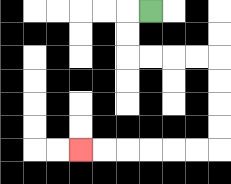{'start': '[6, 0]', 'end': '[3, 6]', 'path_directions': 'L,D,D,R,R,R,R,D,D,D,D,L,L,L,L,L,L', 'path_coordinates': '[[6, 0], [5, 0], [5, 1], [5, 2], [6, 2], [7, 2], [8, 2], [9, 2], [9, 3], [9, 4], [9, 5], [9, 6], [8, 6], [7, 6], [6, 6], [5, 6], [4, 6], [3, 6]]'}